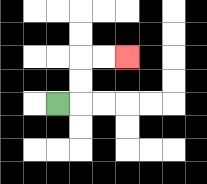{'start': '[2, 4]', 'end': '[5, 2]', 'path_directions': 'R,U,U,R,R', 'path_coordinates': '[[2, 4], [3, 4], [3, 3], [3, 2], [4, 2], [5, 2]]'}